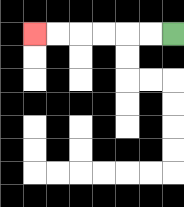{'start': '[7, 1]', 'end': '[1, 1]', 'path_directions': 'L,L,L,L,L,L', 'path_coordinates': '[[7, 1], [6, 1], [5, 1], [4, 1], [3, 1], [2, 1], [1, 1]]'}